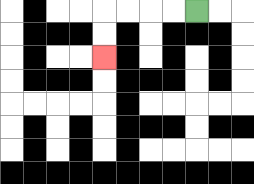{'start': '[8, 0]', 'end': '[4, 2]', 'path_directions': 'L,L,L,L,D,D', 'path_coordinates': '[[8, 0], [7, 0], [6, 0], [5, 0], [4, 0], [4, 1], [4, 2]]'}